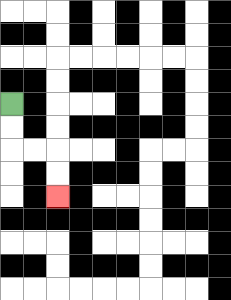{'start': '[0, 4]', 'end': '[2, 8]', 'path_directions': 'D,D,R,R,D,D', 'path_coordinates': '[[0, 4], [0, 5], [0, 6], [1, 6], [2, 6], [2, 7], [2, 8]]'}